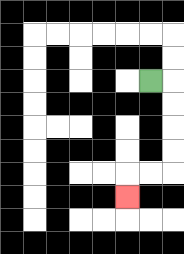{'start': '[6, 3]', 'end': '[5, 8]', 'path_directions': 'R,D,D,D,D,L,L,D', 'path_coordinates': '[[6, 3], [7, 3], [7, 4], [7, 5], [7, 6], [7, 7], [6, 7], [5, 7], [5, 8]]'}